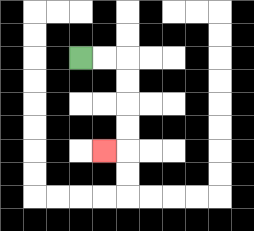{'start': '[3, 2]', 'end': '[4, 6]', 'path_directions': 'R,R,D,D,D,D,L', 'path_coordinates': '[[3, 2], [4, 2], [5, 2], [5, 3], [5, 4], [5, 5], [5, 6], [4, 6]]'}